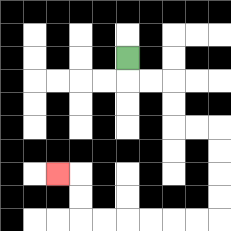{'start': '[5, 2]', 'end': '[2, 7]', 'path_directions': 'D,R,R,D,D,R,R,D,D,D,D,L,L,L,L,L,L,U,U,L', 'path_coordinates': '[[5, 2], [5, 3], [6, 3], [7, 3], [7, 4], [7, 5], [8, 5], [9, 5], [9, 6], [9, 7], [9, 8], [9, 9], [8, 9], [7, 9], [6, 9], [5, 9], [4, 9], [3, 9], [3, 8], [3, 7], [2, 7]]'}